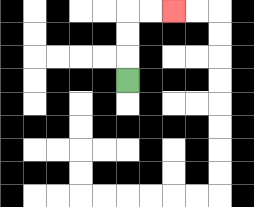{'start': '[5, 3]', 'end': '[7, 0]', 'path_directions': 'U,U,U,R,R', 'path_coordinates': '[[5, 3], [5, 2], [5, 1], [5, 0], [6, 0], [7, 0]]'}